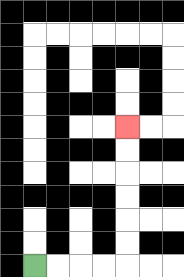{'start': '[1, 11]', 'end': '[5, 5]', 'path_directions': 'R,R,R,R,U,U,U,U,U,U', 'path_coordinates': '[[1, 11], [2, 11], [3, 11], [4, 11], [5, 11], [5, 10], [5, 9], [5, 8], [5, 7], [5, 6], [5, 5]]'}